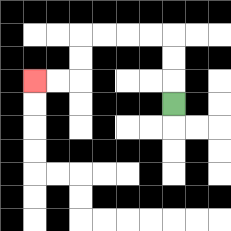{'start': '[7, 4]', 'end': '[1, 3]', 'path_directions': 'U,U,U,L,L,L,L,D,D,L,L', 'path_coordinates': '[[7, 4], [7, 3], [7, 2], [7, 1], [6, 1], [5, 1], [4, 1], [3, 1], [3, 2], [3, 3], [2, 3], [1, 3]]'}